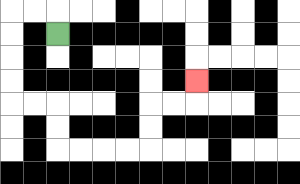{'start': '[2, 1]', 'end': '[8, 3]', 'path_directions': 'U,L,L,D,D,D,D,R,R,D,D,R,R,R,R,U,U,R,R,U', 'path_coordinates': '[[2, 1], [2, 0], [1, 0], [0, 0], [0, 1], [0, 2], [0, 3], [0, 4], [1, 4], [2, 4], [2, 5], [2, 6], [3, 6], [4, 6], [5, 6], [6, 6], [6, 5], [6, 4], [7, 4], [8, 4], [8, 3]]'}